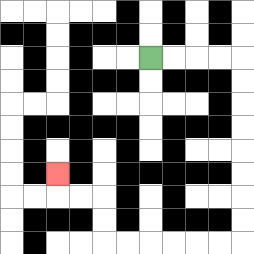{'start': '[6, 2]', 'end': '[2, 7]', 'path_directions': 'R,R,R,R,D,D,D,D,D,D,D,D,L,L,L,L,L,L,U,U,L,L,U', 'path_coordinates': '[[6, 2], [7, 2], [8, 2], [9, 2], [10, 2], [10, 3], [10, 4], [10, 5], [10, 6], [10, 7], [10, 8], [10, 9], [10, 10], [9, 10], [8, 10], [7, 10], [6, 10], [5, 10], [4, 10], [4, 9], [4, 8], [3, 8], [2, 8], [2, 7]]'}